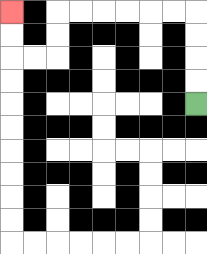{'start': '[8, 4]', 'end': '[0, 0]', 'path_directions': 'U,U,U,U,L,L,L,L,L,L,D,D,L,L,U,U', 'path_coordinates': '[[8, 4], [8, 3], [8, 2], [8, 1], [8, 0], [7, 0], [6, 0], [5, 0], [4, 0], [3, 0], [2, 0], [2, 1], [2, 2], [1, 2], [0, 2], [0, 1], [0, 0]]'}